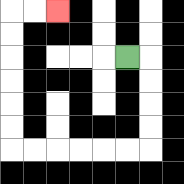{'start': '[5, 2]', 'end': '[2, 0]', 'path_directions': 'R,D,D,D,D,L,L,L,L,L,L,U,U,U,U,U,U,R,R', 'path_coordinates': '[[5, 2], [6, 2], [6, 3], [6, 4], [6, 5], [6, 6], [5, 6], [4, 6], [3, 6], [2, 6], [1, 6], [0, 6], [0, 5], [0, 4], [0, 3], [0, 2], [0, 1], [0, 0], [1, 0], [2, 0]]'}